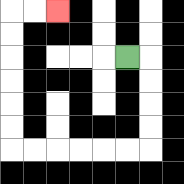{'start': '[5, 2]', 'end': '[2, 0]', 'path_directions': 'R,D,D,D,D,L,L,L,L,L,L,U,U,U,U,U,U,R,R', 'path_coordinates': '[[5, 2], [6, 2], [6, 3], [6, 4], [6, 5], [6, 6], [5, 6], [4, 6], [3, 6], [2, 6], [1, 6], [0, 6], [0, 5], [0, 4], [0, 3], [0, 2], [0, 1], [0, 0], [1, 0], [2, 0]]'}